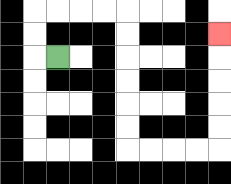{'start': '[2, 2]', 'end': '[9, 1]', 'path_directions': 'L,U,U,R,R,R,R,D,D,D,D,D,D,R,R,R,R,U,U,U,U,U', 'path_coordinates': '[[2, 2], [1, 2], [1, 1], [1, 0], [2, 0], [3, 0], [4, 0], [5, 0], [5, 1], [5, 2], [5, 3], [5, 4], [5, 5], [5, 6], [6, 6], [7, 6], [8, 6], [9, 6], [9, 5], [9, 4], [9, 3], [9, 2], [9, 1]]'}